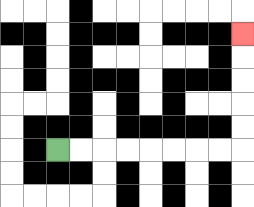{'start': '[2, 6]', 'end': '[10, 1]', 'path_directions': 'R,R,R,R,R,R,R,R,U,U,U,U,U', 'path_coordinates': '[[2, 6], [3, 6], [4, 6], [5, 6], [6, 6], [7, 6], [8, 6], [9, 6], [10, 6], [10, 5], [10, 4], [10, 3], [10, 2], [10, 1]]'}